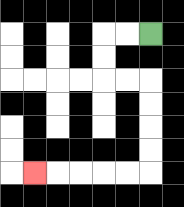{'start': '[6, 1]', 'end': '[1, 7]', 'path_directions': 'L,L,D,D,R,R,D,D,D,D,L,L,L,L,L', 'path_coordinates': '[[6, 1], [5, 1], [4, 1], [4, 2], [4, 3], [5, 3], [6, 3], [6, 4], [6, 5], [6, 6], [6, 7], [5, 7], [4, 7], [3, 7], [2, 7], [1, 7]]'}